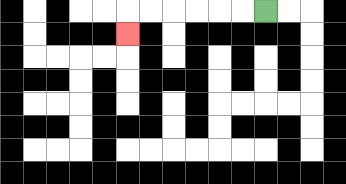{'start': '[11, 0]', 'end': '[5, 1]', 'path_directions': 'L,L,L,L,L,L,D', 'path_coordinates': '[[11, 0], [10, 0], [9, 0], [8, 0], [7, 0], [6, 0], [5, 0], [5, 1]]'}